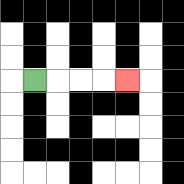{'start': '[1, 3]', 'end': '[5, 3]', 'path_directions': 'R,R,R,R', 'path_coordinates': '[[1, 3], [2, 3], [3, 3], [4, 3], [5, 3]]'}